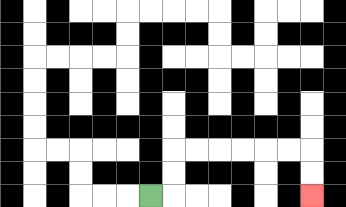{'start': '[6, 8]', 'end': '[13, 8]', 'path_directions': 'R,U,U,R,R,R,R,R,R,D,D', 'path_coordinates': '[[6, 8], [7, 8], [7, 7], [7, 6], [8, 6], [9, 6], [10, 6], [11, 6], [12, 6], [13, 6], [13, 7], [13, 8]]'}